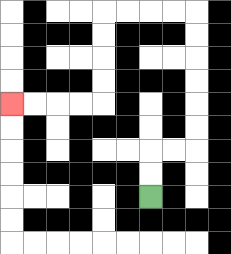{'start': '[6, 8]', 'end': '[0, 4]', 'path_directions': 'U,U,R,R,U,U,U,U,U,U,L,L,L,L,D,D,D,D,L,L,L,L', 'path_coordinates': '[[6, 8], [6, 7], [6, 6], [7, 6], [8, 6], [8, 5], [8, 4], [8, 3], [8, 2], [8, 1], [8, 0], [7, 0], [6, 0], [5, 0], [4, 0], [4, 1], [4, 2], [4, 3], [4, 4], [3, 4], [2, 4], [1, 4], [0, 4]]'}